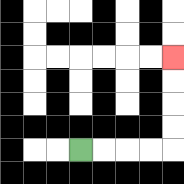{'start': '[3, 6]', 'end': '[7, 2]', 'path_directions': 'R,R,R,R,U,U,U,U', 'path_coordinates': '[[3, 6], [4, 6], [5, 6], [6, 6], [7, 6], [7, 5], [7, 4], [7, 3], [7, 2]]'}